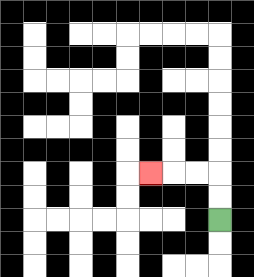{'start': '[9, 9]', 'end': '[6, 7]', 'path_directions': 'U,U,L,L,L', 'path_coordinates': '[[9, 9], [9, 8], [9, 7], [8, 7], [7, 7], [6, 7]]'}